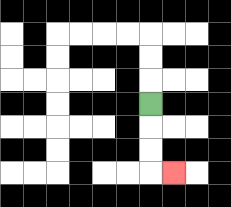{'start': '[6, 4]', 'end': '[7, 7]', 'path_directions': 'D,D,D,R', 'path_coordinates': '[[6, 4], [6, 5], [6, 6], [6, 7], [7, 7]]'}